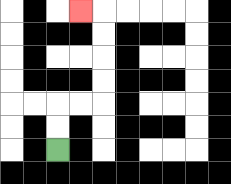{'start': '[2, 6]', 'end': '[3, 0]', 'path_directions': 'U,U,R,R,U,U,U,U,L', 'path_coordinates': '[[2, 6], [2, 5], [2, 4], [3, 4], [4, 4], [4, 3], [4, 2], [4, 1], [4, 0], [3, 0]]'}